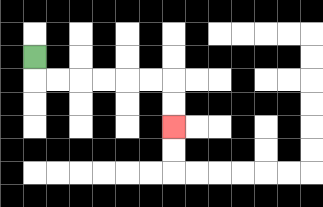{'start': '[1, 2]', 'end': '[7, 5]', 'path_directions': 'D,R,R,R,R,R,R,D,D', 'path_coordinates': '[[1, 2], [1, 3], [2, 3], [3, 3], [4, 3], [5, 3], [6, 3], [7, 3], [7, 4], [7, 5]]'}